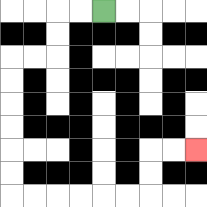{'start': '[4, 0]', 'end': '[8, 6]', 'path_directions': 'L,L,D,D,L,L,D,D,D,D,D,D,R,R,R,R,R,R,U,U,R,R', 'path_coordinates': '[[4, 0], [3, 0], [2, 0], [2, 1], [2, 2], [1, 2], [0, 2], [0, 3], [0, 4], [0, 5], [0, 6], [0, 7], [0, 8], [1, 8], [2, 8], [3, 8], [4, 8], [5, 8], [6, 8], [6, 7], [6, 6], [7, 6], [8, 6]]'}